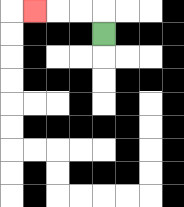{'start': '[4, 1]', 'end': '[1, 0]', 'path_directions': 'U,L,L,L', 'path_coordinates': '[[4, 1], [4, 0], [3, 0], [2, 0], [1, 0]]'}